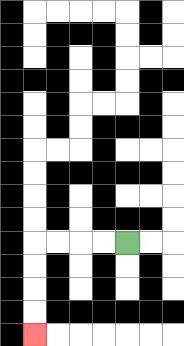{'start': '[5, 10]', 'end': '[1, 14]', 'path_directions': 'L,L,L,L,D,D,D,D', 'path_coordinates': '[[5, 10], [4, 10], [3, 10], [2, 10], [1, 10], [1, 11], [1, 12], [1, 13], [1, 14]]'}